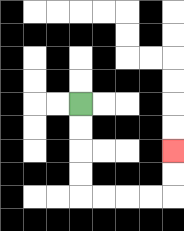{'start': '[3, 4]', 'end': '[7, 6]', 'path_directions': 'D,D,D,D,R,R,R,R,U,U', 'path_coordinates': '[[3, 4], [3, 5], [3, 6], [3, 7], [3, 8], [4, 8], [5, 8], [6, 8], [7, 8], [7, 7], [7, 6]]'}